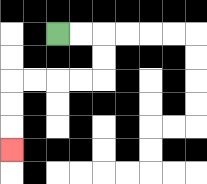{'start': '[2, 1]', 'end': '[0, 6]', 'path_directions': 'R,R,D,D,L,L,L,L,D,D,D', 'path_coordinates': '[[2, 1], [3, 1], [4, 1], [4, 2], [4, 3], [3, 3], [2, 3], [1, 3], [0, 3], [0, 4], [0, 5], [0, 6]]'}